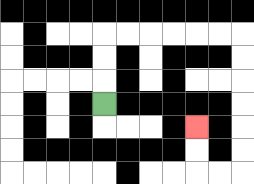{'start': '[4, 4]', 'end': '[8, 5]', 'path_directions': 'U,U,U,R,R,R,R,R,R,D,D,D,D,D,D,L,L,U,U', 'path_coordinates': '[[4, 4], [4, 3], [4, 2], [4, 1], [5, 1], [6, 1], [7, 1], [8, 1], [9, 1], [10, 1], [10, 2], [10, 3], [10, 4], [10, 5], [10, 6], [10, 7], [9, 7], [8, 7], [8, 6], [8, 5]]'}